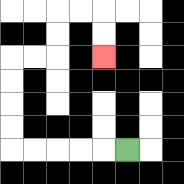{'start': '[5, 6]', 'end': '[4, 2]', 'path_directions': 'L,L,L,L,L,U,U,U,U,R,R,U,U,R,R,D,D', 'path_coordinates': '[[5, 6], [4, 6], [3, 6], [2, 6], [1, 6], [0, 6], [0, 5], [0, 4], [0, 3], [0, 2], [1, 2], [2, 2], [2, 1], [2, 0], [3, 0], [4, 0], [4, 1], [4, 2]]'}